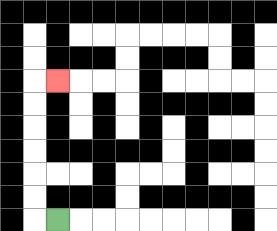{'start': '[2, 9]', 'end': '[2, 3]', 'path_directions': 'L,U,U,U,U,U,U,R', 'path_coordinates': '[[2, 9], [1, 9], [1, 8], [1, 7], [1, 6], [1, 5], [1, 4], [1, 3], [2, 3]]'}